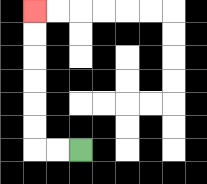{'start': '[3, 6]', 'end': '[1, 0]', 'path_directions': 'L,L,U,U,U,U,U,U', 'path_coordinates': '[[3, 6], [2, 6], [1, 6], [1, 5], [1, 4], [1, 3], [1, 2], [1, 1], [1, 0]]'}